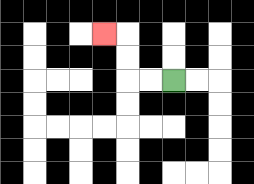{'start': '[7, 3]', 'end': '[4, 1]', 'path_directions': 'L,L,U,U,L', 'path_coordinates': '[[7, 3], [6, 3], [5, 3], [5, 2], [5, 1], [4, 1]]'}